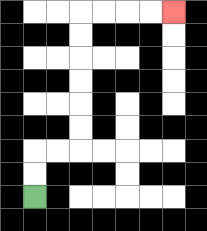{'start': '[1, 8]', 'end': '[7, 0]', 'path_directions': 'U,U,R,R,U,U,U,U,U,U,R,R,R,R', 'path_coordinates': '[[1, 8], [1, 7], [1, 6], [2, 6], [3, 6], [3, 5], [3, 4], [3, 3], [3, 2], [3, 1], [3, 0], [4, 0], [5, 0], [6, 0], [7, 0]]'}